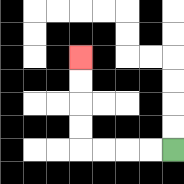{'start': '[7, 6]', 'end': '[3, 2]', 'path_directions': 'L,L,L,L,U,U,U,U', 'path_coordinates': '[[7, 6], [6, 6], [5, 6], [4, 6], [3, 6], [3, 5], [3, 4], [3, 3], [3, 2]]'}